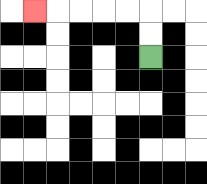{'start': '[6, 2]', 'end': '[1, 0]', 'path_directions': 'U,U,L,L,L,L,L', 'path_coordinates': '[[6, 2], [6, 1], [6, 0], [5, 0], [4, 0], [3, 0], [2, 0], [1, 0]]'}